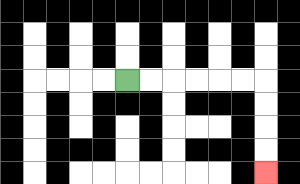{'start': '[5, 3]', 'end': '[11, 7]', 'path_directions': 'R,R,R,R,R,R,D,D,D,D', 'path_coordinates': '[[5, 3], [6, 3], [7, 3], [8, 3], [9, 3], [10, 3], [11, 3], [11, 4], [11, 5], [11, 6], [11, 7]]'}